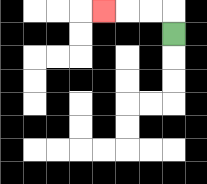{'start': '[7, 1]', 'end': '[4, 0]', 'path_directions': 'U,L,L,L', 'path_coordinates': '[[7, 1], [7, 0], [6, 0], [5, 0], [4, 0]]'}